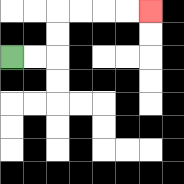{'start': '[0, 2]', 'end': '[6, 0]', 'path_directions': 'R,R,U,U,R,R,R,R', 'path_coordinates': '[[0, 2], [1, 2], [2, 2], [2, 1], [2, 0], [3, 0], [4, 0], [5, 0], [6, 0]]'}